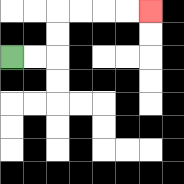{'start': '[0, 2]', 'end': '[6, 0]', 'path_directions': 'R,R,U,U,R,R,R,R', 'path_coordinates': '[[0, 2], [1, 2], [2, 2], [2, 1], [2, 0], [3, 0], [4, 0], [5, 0], [6, 0]]'}